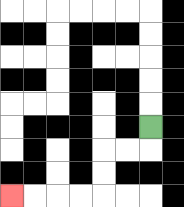{'start': '[6, 5]', 'end': '[0, 8]', 'path_directions': 'D,L,L,D,D,L,L,L,L', 'path_coordinates': '[[6, 5], [6, 6], [5, 6], [4, 6], [4, 7], [4, 8], [3, 8], [2, 8], [1, 8], [0, 8]]'}